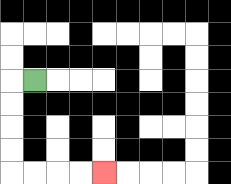{'start': '[1, 3]', 'end': '[4, 7]', 'path_directions': 'L,D,D,D,D,R,R,R,R', 'path_coordinates': '[[1, 3], [0, 3], [0, 4], [0, 5], [0, 6], [0, 7], [1, 7], [2, 7], [3, 7], [4, 7]]'}